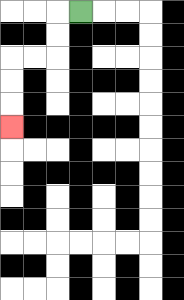{'start': '[3, 0]', 'end': '[0, 5]', 'path_directions': 'L,D,D,L,L,D,D,D', 'path_coordinates': '[[3, 0], [2, 0], [2, 1], [2, 2], [1, 2], [0, 2], [0, 3], [0, 4], [0, 5]]'}